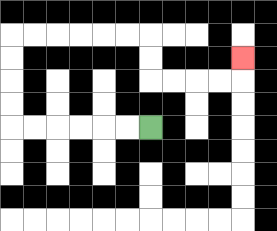{'start': '[6, 5]', 'end': '[10, 2]', 'path_directions': 'L,L,L,L,L,L,U,U,U,U,R,R,R,R,R,R,D,D,R,R,R,R,U', 'path_coordinates': '[[6, 5], [5, 5], [4, 5], [3, 5], [2, 5], [1, 5], [0, 5], [0, 4], [0, 3], [0, 2], [0, 1], [1, 1], [2, 1], [3, 1], [4, 1], [5, 1], [6, 1], [6, 2], [6, 3], [7, 3], [8, 3], [9, 3], [10, 3], [10, 2]]'}